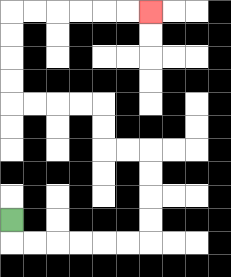{'start': '[0, 9]', 'end': '[6, 0]', 'path_directions': 'D,R,R,R,R,R,R,U,U,U,U,L,L,U,U,L,L,L,L,U,U,U,U,R,R,R,R,R,R', 'path_coordinates': '[[0, 9], [0, 10], [1, 10], [2, 10], [3, 10], [4, 10], [5, 10], [6, 10], [6, 9], [6, 8], [6, 7], [6, 6], [5, 6], [4, 6], [4, 5], [4, 4], [3, 4], [2, 4], [1, 4], [0, 4], [0, 3], [0, 2], [0, 1], [0, 0], [1, 0], [2, 0], [3, 0], [4, 0], [5, 0], [6, 0]]'}